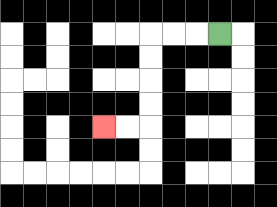{'start': '[9, 1]', 'end': '[4, 5]', 'path_directions': 'L,L,L,D,D,D,D,L,L', 'path_coordinates': '[[9, 1], [8, 1], [7, 1], [6, 1], [6, 2], [6, 3], [6, 4], [6, 5], [5, 5], [4, 5]]'}